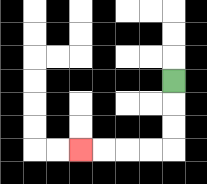{'start': '[7, 3]', 'end': '[3, 6]', 'path_directions': 'D,D,D,L,L,L,L', 'path_coordinates': '[[7, 3], [7, 4], [7, 5], [7, 6], [6, 6], [5, 6], [4, 6], [3, 6]]'}